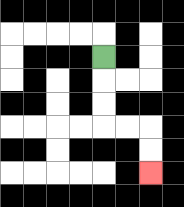{'start': '[4, 2]', 'end': '[6, 7]', 'path_directions': 'D,D,D,R,R,D,D', 'path_coordinates': '[[4, 2], [4, 3], [4, 4], [4, 5], [5, 5], [6, 5], [6, 6], [6, 7]]'}